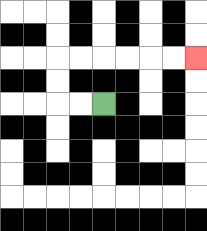{'start': '[4, 4]', 'end': '[8, 2]', 'path_directions': 'L,L,U,U,R,R,R,R,R,R', 'path_coordinates': '[[4, 4], [3, 4], [2, 4], [2, 3], [2, 2], [3, 2], [4, 2], [5, 2], [6, 2], [7, 2], [8, 2]]'}